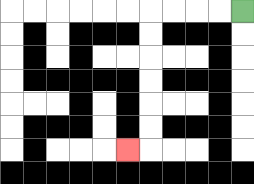{'start': '[10, 0]', 'end': '[5, 6]', 'path_directions': 'L,L,L,L,D,D,D,D,D,D,L', 'path_coordinates': '[[10, 0], [9, 0], [8, 0], [7, 0], [6, 0], [6, 1], [6, 2], [6, 3], [6, 4], [6, 5], [6, 6], [5, 6]]'}